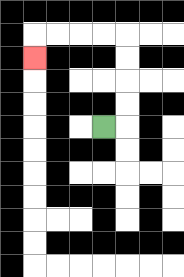{'start': '[4, 5]', 'end': '[1, 2]', 'path_directions': 'R,U,U,U,U,L,L,L,L,D', 'path_coordinates': '[[4, 5], [5, 5], [5, 4], [5, 3], [5, 2], [5, 1], [4, 1], [3, 1], [2, 1], [1, 1], [1, 2]]'}